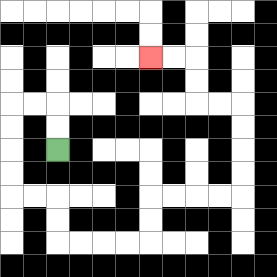{'start': '[2, 6]', 'end': '[6, 2]', 'path_directions': 'U,U,L,L,D,D,D,D,R,R,D,D,R,R,R,R,U,U,R,R,R,R,U,U,U,U,L,L,U,U,L,L', 'path_coordinates': '[[2, 6], [2, 5], [2, 4], [1, 4], [0, 4], [0, 5], [0, 6], [0, 7], [0, 8], [1, 8], [2, 8], [2, 9], [2, 10], [3, 10], [4, 10], [5, 10], [6, 10], [6, 9], [6, 8], [7, 8], [8, 8], [9, 8], [10, 8], [10, 7], [10, 6], [10, 5], [10, 4], [9, 4], [8, 4], [8, 3], [8, 2], [7, 2], [6, 2]]'}